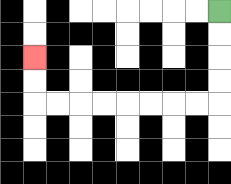{'start': '[9, 0]', 'end': '[1, 2]', 'path_directions': 'D,D,D,D,L,L,L,L,L,L,L,L,U,U', 'path_coordinates': '[[9, 0], [9, 1], [9, 2], [9, 3], [9, 4], [8, 4], [7, 4], [6, 4], [5, 4], [4, 4], [3, 4], [2, 4], [1, 4], [1, 3], [1, 2]]'}